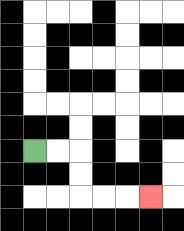{'start': '[1, 6]', 'end': '[6, 8]', 'path_directions': 'R,R,D,D,R,R,R', 'path_coordinates': '[[1, 6], [2, 6], [3, 6], [3, 7], [3, 8], [4, 8], [5, 8], [6, 8]]'}